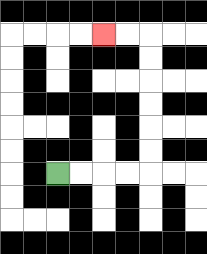{'start': '[2, 7]', 'end': '[4, 1]', 'path_directions': 'R,R,R,R,U,U,U,U,U,U,L,L', 'path_coordinates': '[[2, 7], [3, 7], [4, 7], [5, 7], [6, 7], [6, 6], [6, 5], [6, 4], [6, 3], [6, 2], [6, 1], [5, 1], [4, 1]]'}